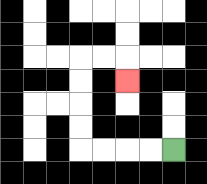{'start': '[7, 6]', 'end': '[5, 3]', 'path_directions': 'L,L,L,L,U,U,U,U,R,R,D', 'path_coordinates': '[[7, 6], [6, 6], [5, 6], [4, 6], [3, 6], [3, 5], [3, 4], [3, 3], [3, 2], [4, 2], [5, 2], [5, 3]]'}